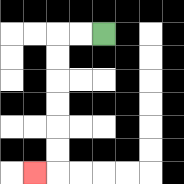{'start': '[4, 1]', 'end': '[1, 7]', 'path_directions': 'L,L,D,D,D,D,D,D,L', 'path_coordinates': '[[4, 1], [3, 1], [2, 1], [2, 2], [2, 3], [2, 4], [2, 5], [2, 6], [2, 7], [1, 7]]'}